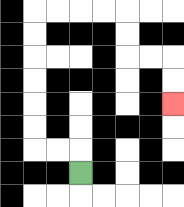{'start': '[3, 7]', 'end': '[7, 4]', 'path_directions': 'U,L,L,U,U,U,U,U,U,R,R,R,R,D,D,R,R,D,D', 'path_coordinates': '[[3, 7], [3, 6], [2, 6], [1, 6], [1, 5], [1, 4], [1, 3], [1, 2], [1, 1], [1, 0], [2, 0], [3, 0], [4, 0], [5, 0], [5, 1], [5, 2], [6, 2], [7, 2], [7, 3], [7, 4]]'}